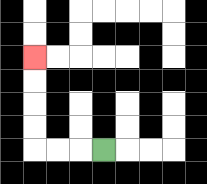{'start': '[4, 6]', 'end': '[1, 2]', 'path_directions': 'L,L,L,U,U,U,U', 'path_coordinates': '[[4, 6], [3, 6], [2, 6], [1, 6], [1, 5], [1, 4], [1, 3], [1, 2]]'}